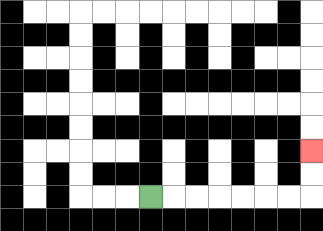{'start': '[6, 8]', 'end': '[13, 6]', 'path_directions': 'R,R,R,R,R,R,R,U,U', 'path_coordinates': '[[6, 8], [7, 8], [8, 8], [9, 8], [10, 8], [11, 8], [12, 8], [13, 8], [13, 7], [13, 6]]'}